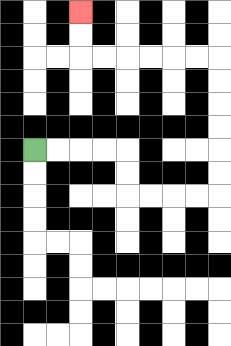{'start': '[1, 6]', 'end': '[3, 0]', 'path_directions': 'R,R,R,R,D,D,R,R,R,R,U,U,U,U,U,U,L,L,L,L,L,L,U,U', 'path_coordinates': '[[1, 6], [2, 6], [3, 6], [4, 6], [5, 6], [5, 7], [5, 8], [6, 8], [7, 8], [8, 8], [9, 8], [9, 7], [9, 6], [9, 5], [9, 4], [9, 3], [9, 2], [8, 2], [7, 2], [6, 2], [5, 2], [4, 2], [3, 2], [3, 1], [3, 0]]'}